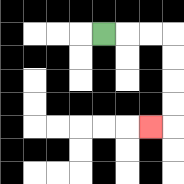{'start': '[4, 1]', 'end': '[6, 5]', 'path_directions': 'R,R,R,D,D,D,D,L', 'path_coordinates': '[[4, 1], [5, 1], [6, 1], [7, 1], [7, 2], [7, 3], [7, 4], [7, 5], [6, 5]]'}